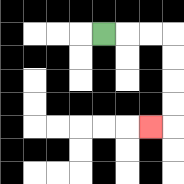{'start': '[4, 1]', 'end': '[6, 5]', 'path_directions': 'R,R,R,D,D,D,D,L', 'path_coordinates': '[[4, 1], [5, 1], [6, 1], [7, 1], [7, 2], [7, 3], [7, 4], [7, 5], [6, 5]]'}